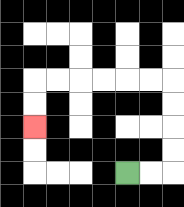{'start': '[5, 7]', 'end': '[1, 5]', 'path_directions': 'R,R,U,U,U,U,L,L,L,L,L,L,D,D', 'path_coordinates': '[[5, 7], [6, 7], [7, 7], [7, 6], [7, 5], [7, 4], [7, 3], [6, 3], [5, 3], [4, 3], [3, 3], [2, 3], [1, 3], [1, 4], [1, 5]]'}